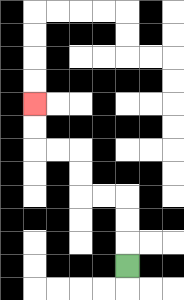{'start': '[5, 11]', 'end': '[1, 4]', 'path_directions': 'U,U,U,L,L,U,U,L,L,U,U', 'path_coordinates': '[[5, 11], [5, 10], [5, 9], [5, 8], [4, 8], [3, 8], [3, 7], [3, 6], [2, 6], [1, 6], [1, 5], [1, 4]]'}